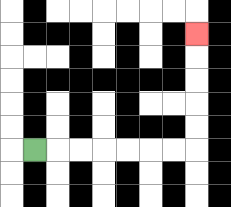{'start': '[1, 6]', 'end': '[8, 1]', 'path_directions': 'R,R,R,R,R,R,R,U,U,U,U,U', 'path_coordinates': '[[1, 6], [2, 6], [3, 6], [4, 6], [5, 6], [6, 6], [7, 6], [8, 6], [8, 5], [8, 4], [8, 3], [8, 2], [8, 1]]'}